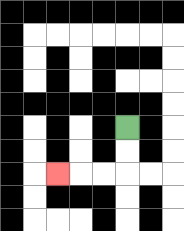{'start': '[5, 5]', 'end': '[2, 7]', 'path_directions': 'D,D,L,L,L', 'path_coordinates': '[[5, 5], [5, 6], [5, 7], [4, 7], [3, 7], [2, 7]]'}